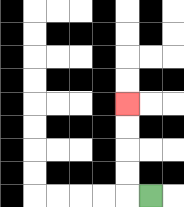{'start': '[6, 8]', 'end': '[5, 4]', 'path_directions': 'L,U,U,U,U', 'path_coordinates': '[[6, 8], [5, 8], [5, 7], [5, 6], [5, 5], [5, 4]]'}